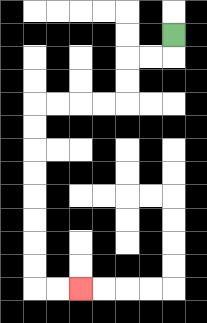{'start': '[7, 1]', 'end': '[3, 12]', 'path_directions': 'D,L,L,D,D,L,L,L,L,D,D,D,D,D,D,D,D,R,R', 'path_coordinates': '[[7, 1], [7, 2], [6, 2], [5, 2], [5, 3], [5, 4], [4, 4], [3, 4], [2, 4], [1, 4], [1, 5], [1, 6], [1, 7], [1, 8], [1, 9], [1, 10], [1, 11], [1, 12], [2, 12], [3, 12]]'}